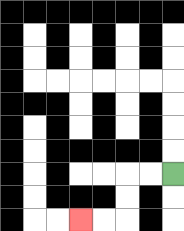{'start': '[7, 7]', 'end': '[3, 9]', 'path_directions': 'L,L,D,D,L,L', 'path_coordinates': '[[7, 7], [6, 7], [5, 7], [5, 8], [5, 9], [4, 9], [3, 9]]'}